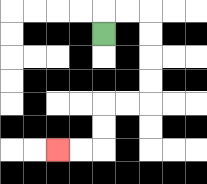{'start': '[4, 1]', 'end': '[2, 6]', 'path_directions': 'U,R,R,D,D,D,D,L,L,D,D,L,L', 'path_coordinates': '[[4, 1], [4, 0], [5, 0], [6, 0], [6, 1], [6, 2], [6, 3], [6, 4], [5, 4], [4, 4], [4, 5], [4, 6], [3, 6], [2, 6]]'}